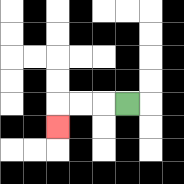{'start': '[5, 4]', 'end': '[2, 5]', 'path_directions': 'L,L,L,D', 'path_coordinates': '[[5, 4], [4, 4], [3, 4], [2, 4], [2, 5]]'}